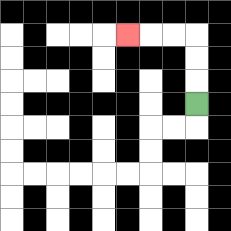{'start': '[8, 4]', 'end': '[5, 1]', 'path_directions': 'U,U,U,L,L,L', 'path_coordinates': '[[8, 4], [8, 3], [8, 2], [8, 1], [7, 1], [6, 1], [5, 1]]'}